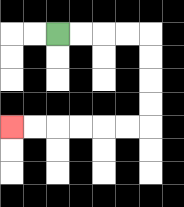{'start': '[2, 1]', 'end': '[0, 5]', 'path_directions': 'R,R,R,R,D,D,D,D,L,L,L,L,L,L', 'path_coordinates': '[[2, 1], [3, 1], [4, 1], [5, 1], [6, 1], [6, 2], [6, 3], [6, 4], [6, 5], [5, 5], [4, 5], [3, 5], [2, 5], [1, 5], [0, 5]]'}